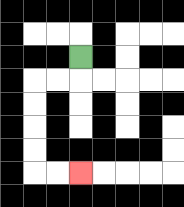{'start': '[3, 2]', 'end': '[3, 7]', 'path_directions': 'D,L,L,D,D,D,D,R,R', 'path_coordinates': '[[3, 2], [3, 3], [2, 3], [1, 3], [1, 4], [1, 5], [1, 6], [1, 7], [2, 7], [3, 7]]'}